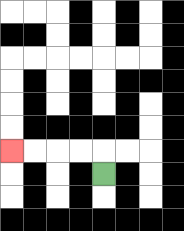{'start': '[4, 7]', 'end': '[0, 6]', 'path_directions': 'U,L,L,L,L', 'path_coordinates': '[[4, 7], [4, 6], [3, 6], [2, 6], [1, 6], [0, 6]]'}